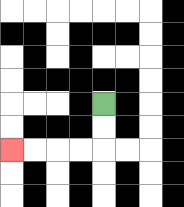{'start': '[4, 4]', 'end': '[0, 6]', 'path_directions': 'D,D,L,L,L,L', 'path_coordinates': '[[4, 4], [4, 5], [4, 6], [3, 6], [2, 6], [1, 6], [0, 6]]'}